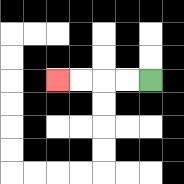{'start': '[6, 3]', 'end': '[2, 3]', 'path_directions': 'L,L,L,L', 'path_coordinates': '[[6, 3], [5, 3], [4, 3], [3, 3], [2, 3]]'}